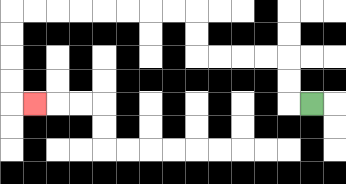{'start': '[13, 4]', 'end': '[1, 4]', 'path_directions': 'L,U,U,L,L,L,L,U,U,L,L,L,L,L,L,L,L,D,D,D,D,R', 'path_coordinates': '[[13, 4], [12, 4], [12, 3], [12, 2], [11, 2], [10, 2], [9, 2], [8, 2], [8, 1], [8, 0], [7, 0], [6, 0], [5, 0], [4, 0], [3, 0], [2, 0], [1, 0], [0, 0], [0, 1], [0, 2], [0, 3], [0, 4], [1, 4]]'}